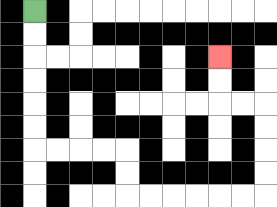{'start': '[1, 0]', 'end': '[9, 2]', 'path_directions': 'D,D,D,D,D,D,R,R,R,R,D,D,R,R,R,R,R,R,U,U,U,U,L,L,U,U', 'path_coordinates': '[[1, 0], [1, 1], [1, 2], [1, 3], [1, 4], [1, 5], [1, 6], [2, 6], [3, 6], [4, 6], [5, 6], [5, 7], [5, 8], [6, 8], [7, 8], [8, 8], [9, 8], [10, 8], [11, 8], [11, 7], [11, 6], [11, 5], [11, 4], [10, 4], [9, 4], [9, 3], [9, 2]]'}